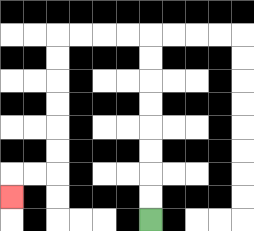{'start': '[6, 9]', 'end': '[0, 8]', 'path_directions': 'U,U,U,U,U,U,U,U,L,L,L,L,D,D,D,D,D,D,L,L,D', 'path_coordinates': '[[6, 9], [6, 8], [6, 7], [6, 6], [6, 5], [6, 4], [6, 3], [6, 2], [6, 1], [5, 1], [4, 1], [3, 1], [2, 1], [2, 2], [2, 3], [2, 4], [2, 5], [2, 6], [2, 7], [1, 7], [0, 7], [0, 8]]'}